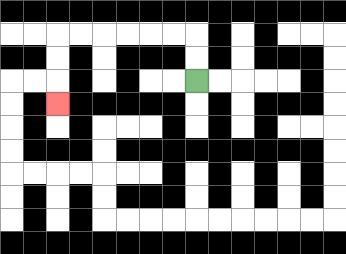{'start': '[8, 3]', 'end': '[2, 4]', 'path_directions': 'U,U,L,L,L,L,L,L,D,D,D', 'path_coordinates': '[[8, 3], [8, 2], [8, 1], [7, 1], [6, 1], [5, 1], [4, 1], [3, 1], [2, 1], [2, 2], [2, 3], [2, 4]]'}